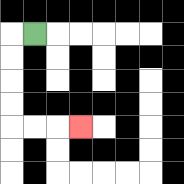{'start': '[1, 1]', 'end': '[3, 5]', 'path_directions': 'L,D,D,D,D,R,R,R', 'path_coordinates': '[[1, 1], [0, 1], [0, 2], [0, 3], [0, 4], [0, 5], [1, 5], [2, 5], [3, 5]]'}